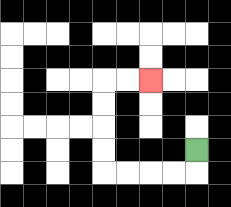{'start': '[8, 6]', 'end': '[6, 3]', 'path_directions': 'D,L,L,L,L,U,U,U,U,R,R', 'path_coordinates': '[[8, 6], [8, 7], [7, 7], [6, 7], [5, 7], [4, 7], [4, 6], [4, 5], [4, 4], [4, 3], [5, 3], [6, 3]]'}